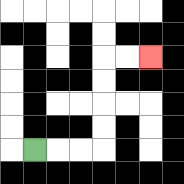{'start': '[1, 6]', 'end': '[6, 2]', 'path_directions': 'R,R,R,U,U,U,U,R,R', 'path_coordinates': '[[1, 6], [2, 6], [3, 6], [4, 6], [4, 5], [4, 4], [4, 3], [4, 2], [5, 2], [6, 2]]'}